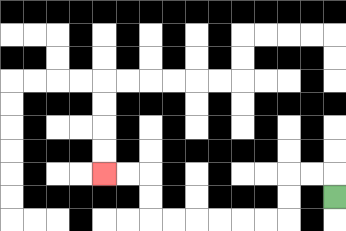{'start': '[14, 8]', 'end': '[4, 7]', 'path_directions': 'U,L,L,D,D,L,L,L,L,L,L,U,U,L,L', 'path_coordinates': '[[14, 8], [14, 7], [13, 7], [12, 7], [12, 8], [12, 9], [11, 9], [10, 9], [9, 9], [8, 9], [7, 9], [6, 9], [6, 8], [6, 7], [5, 7], [4, 7]]'}